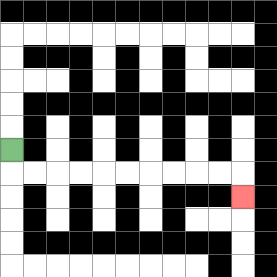{'start': '[0, 6]', 'end': '[10, 8]', 'path_directions': 'D,R,R,R,R,R,R,R,R,R,R,D', 'path_coordinates': '[[0, 6], [0, 7], [1, 7], [2, 7], [3, 7], [4, 7], [5, 7], [6, 7], [7, 7], [8, 7], [9, 7], [10, 7], [10, 8]]'}